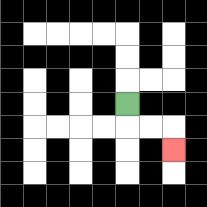{'start': '[5, 4]', 'end': '[7, 6]', 'path_directions': 'D,R,R,D', 'path_coordinates': '[[5, 4], [5, 5], [6, 5], [7, 5], [7, 6]]'}